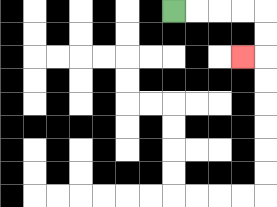{'start': '[7, 0]', 'end': '[10, 2]', 'path_directions': 'R,R,R,R,D,D,L', 'path_coordinates': '[[7, 0], [8, 0], [9, 0], [10, 0], [11, 0], [11, 1], [11, 2], [10, 2]]'}